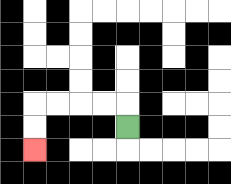{'start': '[5, 5]', 'end': '[1, 6]', 'path_directions': 'U,L,L,L,L,D,D', 'path_coordinates': '[[5, 5], [5, 4], [4, 4], [3, 4], [2, 4], [1, 4], [1, 5], [1, 6]]'}